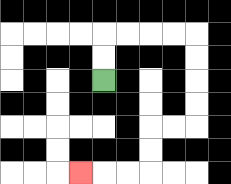{'start': '[4, 3]', 'end': '[3, 7]', 'path_directions': 'U,U,R,R,R,R,D,D,D,D,L,L,D,D,L,L,L', 'path_coordinates': '[[4, 3], [4, 2], [4, 1], [5, 1], [6, 1], [7, 1], [8, 1], [8, 2], [8, 3], [8, 4], [8, 5], [7, 5], [6, 5], [6, 6], [6, 7], [5, 7], [4, 7], [3, 7]]'}